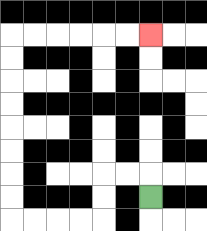{'start': '[6, 8]', 'end': '[6, 1]', 'path_directions': 'U,L,L,D,D,L,L,L,L,U,U,U,U,U,U,U,U,R,R,R,R,R,R', 'path_coordinates': '[[6, 8], [6, 7], [5, 7], [4, 7], [4, 8], [4, 9], [3, 9], [2, 9], [1, 9], [0, 9], [0, 8], [0, 7], [0, 6], [0, 5], [0, 4], [0, 3], [0, 2], [0, 1], [1, 1], [2, 1], [3, 1], [4, 1], [5, 1], [6, 1]]'}